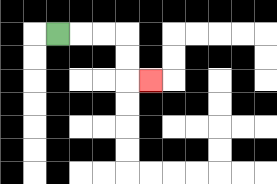{'start': '[2, 1]', 'end': '[6, 3]', 'path_directions': 'R,R,R,D,D,R', 'path_coordinates': '[[2, 1], [3, 1], [4, 1], [5, 1], [5, 2], [5, 3], [6, 3]]'}